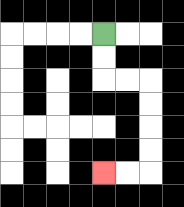{'start': '[4, 1]', 'end': '[4, 7]', 'path_directions': 'D,D,R,R,D,D,D,D,L,L', 'path_coordinates': '[[4, 1], [4, 2], [4, 3], [5, 3], [6, 3], [6, 4], [6, 5], [6, 6], [6, 7], [5, 7], [4, 7]]'}